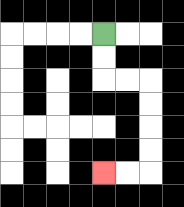{'start': '[4, 1]', 'end': '[4, 7]', 'path_directions': 'D,D,R,R,D,D,D,D,L,L', 'path_coordinates': '[[4, 1], [4, 2], [4, 3], [5, 3], [6, 3], [6, 4], [6, 5], [6, 6], [6, 7], [5, 7], [4, 7]]'}